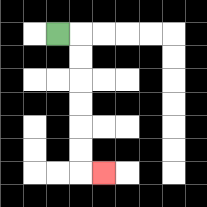{'start': '[2, 1]', 'end': '[4, 7]', 'path_directions': 'R,D,D,D,D,D,D,R', 'path_coordinates': '[[2, 1], [3, 1], [3, 2], [3, 3], [3, 4], [3, 5], [3, 6], [3, 7], [4, 7]]'}